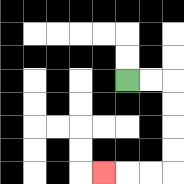{'start': '[5, 3]', 'end': '[4, 7]', 'path_directions': 'R,R,D,D,D,D,L,L,L', 'path_coordinates': '[[5, 3], [6, 3], [7, 3], [7, 4], [7, 5], [7, 6], [7, 7], [6, 7], [5, 7], [4, 7]]'}